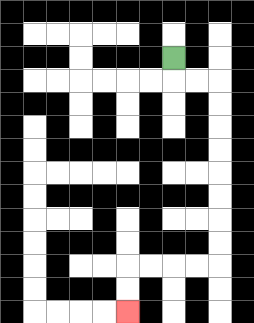{'start': '[7, 2]', 'end': '[5, 13]', 'path_directions': 'D,R,R,D,D,D,D,D,D,D,D,L,L,L,L,D,D', 'path_coordinates': '[[7, 2], [7, 3], [8, 3], [9, 3], [9, 4], [9, 5], [9, 6], [9, 7], [9, 8], [9, 9], [9, 10], [9, 11], [8, 11], [7, 11], [6, 11], [5, 11], [5, 12], [5, 13]]'}